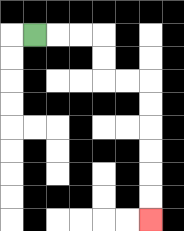{'start': '[1, 1]', 'end': '[6, 9]', 'path_directions': 'R,R,R,D,D,R,R,D,D,D,D,D,D', 'path_coordinates': '[[1, 1], [2, 1], [3, 1], [4, 1], [4, 2], [4, 3], [5, 3], [6, 3], [6, 4], [6, 5], [6, 6], [6, 7], [6, 8], [6, 9]]'}